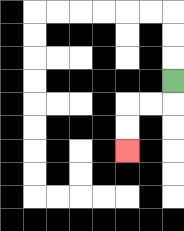{'start': '[7, 3]', 'end': '[5, 6]', 'path_directions': 'D,L,L,D,D', 'path_coordinates': '[[7, 3], [7, 4], [6, 4], [5, 4], [5, 5], [5, 6]]'}